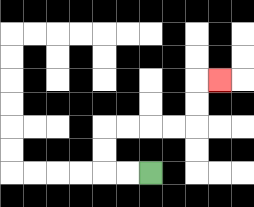{'start': '[6, 7]', 'end': '[9, 3]', 'path_directions': 'L,L,U,U,R,R,R,R,U,U,R', 'path_coordinates': '[[6, 7], [5, 7], [4, 7], [4, 6], [4, 5], [5, 5], [6, 5], [7, 5], [8, 5], [8, 4], [8, 3], [9, 3]]'}